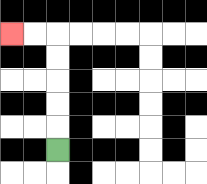{'start': '[2, 6]', 'end': '[0, 1]', 'path_directions': 'U,U,U,U,U,L,L', 'path_coordinates': '[[2, 6], [2, 5], [2, 4], [2, 3], [2, 2], [2, 1], [1, 1], [0, 1]]'}